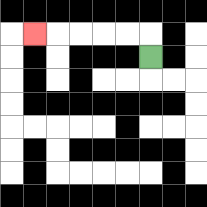{'start': '[6, 2]', 'end': '[1, 1]', 'path_directions': 'U,L,L,L,L,L', 'path_coordinates': '[[6, 2], [6, 1], [5, 1], [4, 1], [3, 1], [2, 1], [1, 1]]'}